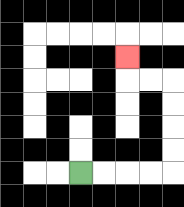{'start': '[3, 7]', 'end': '[5, 2]', 'path_directions': 'R,R,R,R,U,U,U,U,L,L,U', 'path_coordinates': '[[3, 7], [4, 7], [5, 7], [6, 7], [7, 7], [7, 6], [7, 5], [7, 4], [7, 3], [6, 3], [5, 3], [5, 2]]'}